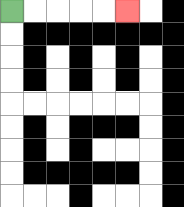{'start': '[0, 0]', 'end': '[5, 0]', 'path_directions': 'R,R,R,R,R', 'path_coordinates': '[[0, 0], [1, 0], [2, 0], [3, 0], [4, 0], [5, 0]]'}